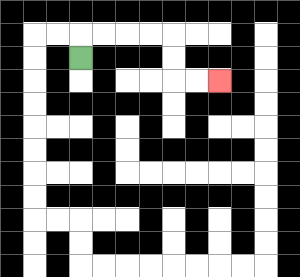{'start': '[3, 2]', 'end': '[9, 3]', 'path_directions': 'U,R,R,R,R,D,D,R,R', 'path_coordinates': '[[3, 2], [3, 1], [4, 1], [5, 1], [6, 1], [7, 1], [7, 2], [7, 3], [8, 3], [9, 3]]'}